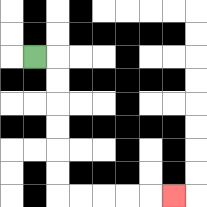{'start': '[1, 2]', 'end': '[7, 8]', 'path_directions': 'R,D,D,D,D,D,D,R,R,R,R,R', 'path_coordinates': '[[1, 2], [2, 2], [2, 3], [2, 4], [2, 5], [2, 6], [2, 7], [2, 8], [3, 8], [4, 8], [5, 8], [6, 8], [7, 8]]'}